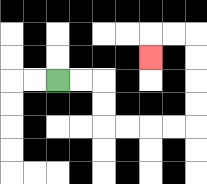{'start': '[2, 3]', 'end': '[6, 2]', 'path_directions': 'R,R,D,D,R,R,R,R,U,U,U,U,L,L,D', 'path_coordinates': '[[2, 3], [3, 3], [4, 3], [4, 4], [4, 5], [5, 5], [6, 5], [7, 5], [8, 5], [8, 4], [8, 3], [8, 2], [8, 1], [7, 1], [6, 1], [6, 2]]'}